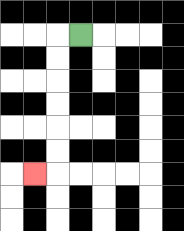{'start': '[3, 1]', 'end': '[1, 7]', 'path_directions': 'L,D,D,D,D,D,D,L', 'path_coordinates': '[[3, 1], [2, 1], [2, 2], [2, 3], [2, 4], [2, 5], [2, 6], [2, 7], [1, 7]]'}